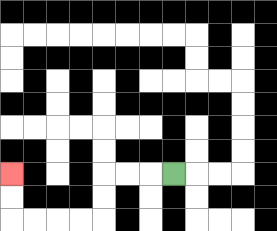{'start': '[7, 7]', 'end': '[0, 7]', 'path_directions': 'L,L,L,D,D,L,L,L,L,U,U', 'path_coordinates': '[[7, 7], [6, 7], [5, 7], [4, 7], [4, 8], [4, 9], [3, 9], [2, 9], [1, 9], [0, 9], [0, 8], [0, 7]]'}